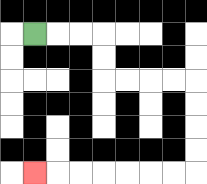{'start': '[1, 1]', 'end': '[1, 7]', 'path_directions': 'R,R,R,D,D,R,R,R,R,D,D,D,D,L,L,L,L,L,L,L', 'path_coordinates': '[[1, 1], [2, 1], [3, 1], [4, 1], [4, 2], [4, 3], [5, 3], [6, 3], [7, 3], [8, 3], [8, 4], [8, 5], [8, 6], [8, 7], [7, 7], [6, 7], [5, 7], [4, 7], [3, 7], [2, 7], [1, 7]]'}